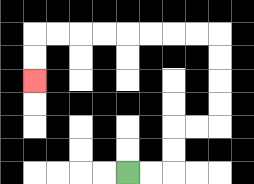{'start': '[5, 7]', 'end': '[1, 3]', 'path_directions': 'R,R,U,U,R,R,U,U,U,U,L,L,L,L,L,L,L,L,D,D', 'path_coordinates': '[[5, 7], [6, 7], [7, 7], [7, 6], [7, 5], [8, 5], [9, 5], [9, 4], [9, 3], [9, 2], [9, 1], [8, 1], [7, 1], [6, 1], [5, 1], [4, 1], [3, 1], [2, 1], [1, 1], [1, 2], [1, 3]]'}